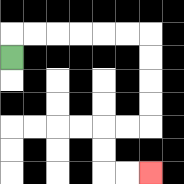{'start': '[0, 2]', 'end': '[6, 7]', 'path_directions': 'U,R,R,R,R,R,R,D,D,D,D,L,L,D,D,R,R', 'path_coordinates': '[[0, 2], [0, 1], [1, 1], [2, 1], [3, 1], [4, 1], [5, 1], [6, 1], [6, 2], [6, 3], [6, 4], [6, 5], [5, 5], [4, 5], [4, 6], [4, 7], [5, 7], [6, 7]]'}